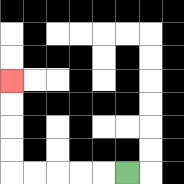{'start': '[5, 7]', 'end': '[0, 3]', 'path_directions': 'L,L,L,L,L,U,U,U,U', 'path_coordinates': '[[5, 7], [4, 7], [3, 7], [2, 7], [1, 7], [0, 7], [0, 6], [0, 5], [0, 4], [0, 3]]'}